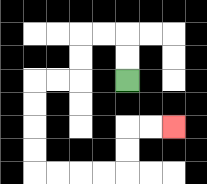{'start': '[5, 3]', 'end': '[7, 5]', 'path_directions': 'U,U,L,L,D,D,L,L,D,D,D,D,R,R,R,R,U,U,R,R', 'path_coordinates': '[[5, 3], [5, 2], [5, 1], [4, 1], [3, 1], [3, 2], [3, 3], [2, 3], [1, 3], [1, 4], [1, 5], [1, 6], [1, 7], [2, 7], [3, 7], [4, 7], [5, 7], [5, 6], [5, 5], [6, 5], [7, 5]]'}